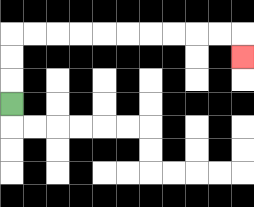{'start': '[0, 4]', 'end': '[10, 2]', 'path_directions': 'U,U,U,R,R,R,R,R,R,R,R,R,R,D', 'path_coordinates': '[[0, 4], [0, 3], [0, 2], [0, 1], [1, 1], [2, 1], [3, 1], [4, 1], [5, 1], [6, 1], [7, 1], [8, 1], [9, 1], [10, 1], [10, 2]]'}